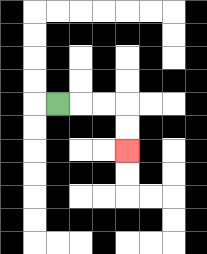{'start': '[2, 4]', 'end': '[5, 6]', 'path_directions': 'R,R,R,D,D', 'path_coordinates': '[[2, 4], [3, 4], [4, 4], [5, 4], [5, 5], [5, 6]]'}